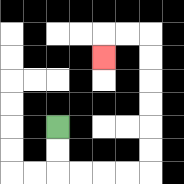{'start': '[2, 5]', 'end': '[4, 2]', 'path_directions': 'D,D,R,R,R,R,U,U,U,U,U,U,L,L,D', 'path_coordinates': '[[2, 5], [2, 6], [2, 7], [3, 7], [4, 7], [5, 7], [6, 7], [6, 6], [6, 5], [6, 4], [6, 3], [6, 2], [6, 1], [5, 1], [4, 1], [4, 2]]'}